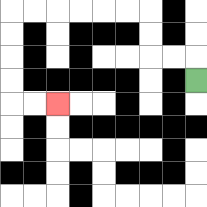{'start': '[8, 3]', 'end': '[2, 4]', 'path_directions': 'U,L,L,U,U,L,L,L,L,L,L,D,D,D,D,R,R', 'path_coordinates': '[[8, 3], [8, 2], [7, 2], [6, 2], [6, 1], [6, 0], [5, 0], [4, 0], [3, 0], [2, 0], [1, 0], [0, 0], [0, 1], [0, 2], [0, 3], [0, 4], [1, 4], [2, 4]]'}